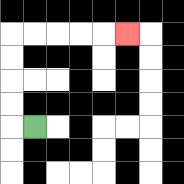{'start': '[1, 5]', 'end': '[5, 1]', 'path_directions': 'L,U,U,U,U,R,R,R,R,R', 'path_coordinates': '[[1, 5], [0, 5], [0, 4], [0, 3], [0, 2], [0, 1], [1, 1], [2, 1], [3, 1], [4, 1], [5, 1]]'}